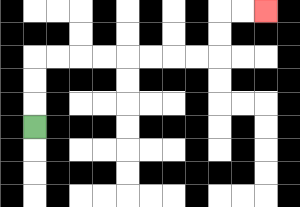{'start': '[1, 5]', 'end': '[11, 0]', 'path_directions': 'U,U,U,R,R,R,R,R,R,R,R,U,U,R,R', 'path_coordinates': '[[1, 5], [1, 4], [1, 3], [1, 2], [2, 2], [3, 2], [4, 2], [5, 2], [6, 2], [7, 2], [8, 2], [9, 2], [9, 1], [9, 0], [10, 0], [11, 0]]'}